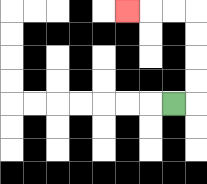{'start': '[7, 4]', 'end': '[5, 0]', 'path_directions': 'R,U,U,U,U,L,L,L', 'path_coordinates': '[[7, 4], [8, 4], [8, 3], [8, 2], [8, 1], [8, 0], [7, 0], [6, 0], [5, 0]]'}